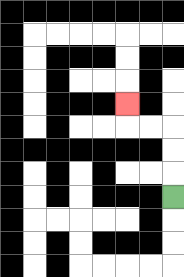{'start': '[7, 8]', 'end': '[5, 4]', 'path_directions': 'U,U,U,L,L,U', 'path_coordinates': '[[7, 8], [7, 7], [7, 6], [7, 5], [6, 5], [5, 5], [5, 4]]'}